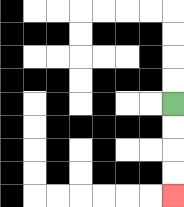{'start': '[7, 4]', 'end': '[7, 8]', 'path_directions': 'D,D,D,D', 'path_coordinates': '[[7, 4], [7, 5], [7, 6], [7, 7], [7, 8]]'}